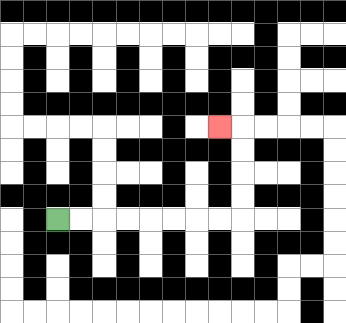{'start': '[2, 9]', 'end': '[9, 5]', 'path_directions': 'R,R,R,R,R,R,R,R,U,U,U,U,L', 'path_coordinates': '[[2, 9], [3, 9], [4, 9], [5, 9], [6, 9], [7, 9], [8, 9], [9, 9], [10, 9], [10, 8], [10, 7], [10, 6], [10, 5], [9, 5]]'}